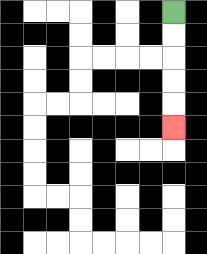{'start': '[7, 0]', 'end': '[7, 5]', 'path_directions': 'D,D,D,D,D', 'path_coordinates': '[[7, 0], [7, 1], [7, 2], [7, 3], [7, 4], [7, 5]]'}